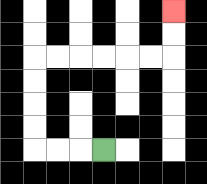{'start': '[4, 6]', 'end': '[7, 0]', 'path_directions': 'L,L,L,U,U,U,U,R,R,R,R,R,R,U,U', 'path_coordinates': '[[4, 6], [3, 6], [2, 6], [1, 6], [1, 5], [1, 4], [1, 3], [1, 2], [2, 2], [3, 2], [4, 2], [5, 2], [6, 2], [7, 2], [7, 1], [7, 0]]'}